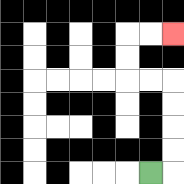{'start': '[6, 7]', 'end': '[7, 1]', 'path_directions': 'R,U,U,U,U,L,L,U,U,R,R', 'path_coordinates': '[[6, 7], [7, 7], [7, 6], [7, 5], [7, 4], [7, 3], [6, 3], [5, 3], [5, 2], [5, 1], [6, 1], [7, 1]]'}